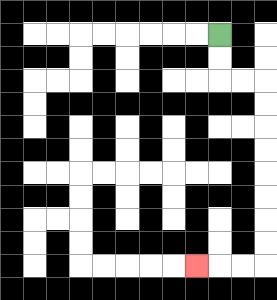{'start': '[9, 1]', 'end': '[8, 11]', 'path_directions': 'D,D,R,R,D,D,D,D,D,D,D,D,L,L,L', 'path_coordinates': '[[9, 1], [9, 2], [9, 3], [10, 3], [11, 3], [11, 4], [11, 5], [11, 6], [11, 7], [11, 8], [11, 9], [11, 10], [11, 11], [10, 11], [9, 11], [8, 11]]'}